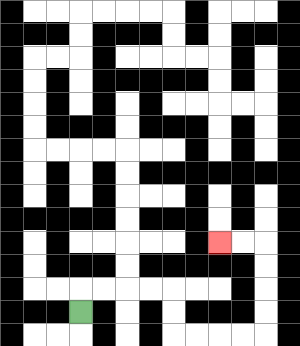{'start': '[3, 13]', 'end': '[9, 10]', 'path_directions': 'U,R,R,R,R,D,D,R,R,R,R,U,U,U,U,L,L', 'path_coordinates': '[[3, 13], [3, 12], [4, 12], [5, 12], [6, 12], [7, 12], [7, 13], [7, 14], [8, 14], [9, 14], [10, 14], [11, 14], [11, 13], [11, 12], [11, 11], [11, 10], [10, 10], [9, 10]]'}